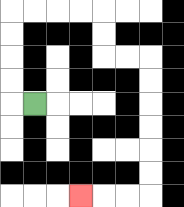{'start': '[1, 4]', 'end': '[3, 8]', 'path_directions': 'L,U,U,U,U,R,R,R,R,D,D,R,R,D,D,D,D,D,D,L,L,L', 'path_coordinates': '[[1, 4], [0, 4], [0, 3], [0, 2], [0, 1], [0, 0], [1, 0], [2, 0], [3, 0], [4, 0], [4, 1], [4, 2], [5, 2], [6, 2], [6, 3], [6, 4], [6, 5], [6, 6], [6, 7], [6, 8], [5, 8], [4, 8], [3, 8]]'}